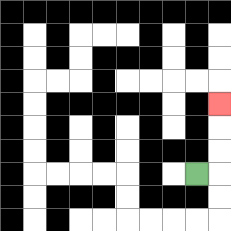{'start': '[8, 7]', 'end': '[9, 4]', 'path_directions': 'R,U,U,U', 'path_coordinates': '[[8, 7], [9, 7], [9, 6], [9, 5], [9, 4]]'}